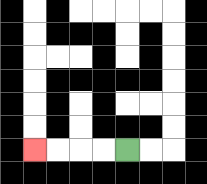{'start': '[5, 6]', 'end': '[1, 6]', 'path_directions': 'L,L,L,L', 'path_coordinates': '[[5, 6], [4, 6], [3, 6], [2, 6], [1, 6]]'}